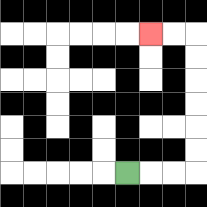{'start': '[5, 7]', 'end': '[6, 1]', 'path_directions': 'R,R,R,U,U,U,U,U,U,L,L', 'path_coordinates': '[[5, 7], [6, 7], [7, 7], [8, 7], [8, 6], [8, 5], [8, 4], [8, 3], [8, 2], [8, 1], [7, 1], [6, 1]]'}